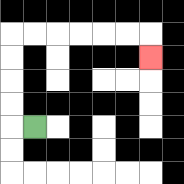{'start': '[1, 5]', 'end': '[6, 2]', 'path_directions': 'L,U,U,U,U,R,R,R,R,R,R,D', 'path_coordinates': '[[1, 5], [0, 5], [0, 4], [0, 3], [0, 2], [0, 1], [1, 1], [2, 1], [3, 1], [4, 1], [5, 1], [6, 1], [6, 2]]'}